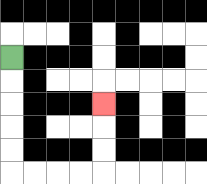{'start': '[0, 2]', 'end': '[4, 4]', 'path_directions': 'D,D,D,D,D,R,R,R,R,U,U,U', 'path_coordinates': '[[0, 2], [0, 3], [0, 4], [0, 5], [0, 6], [0, 7], [1, 7], [2, 7], [3, 7], [4, 7], [4, 6], [4, 5], [4, 4]]'}